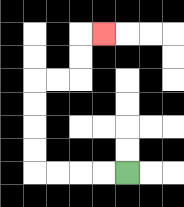{'start': '[5, 7]', 'end': '[4, 1]', 'path_directions': 'L,L,L,L,U,U,U,U,R,R,U,U,R', 'path_coordinates': '[[5, 7], [4, 7], [3, 7], [2, 7], [1, 7], [1, 6], [1, 5], [1, 4], [1, 3], [2, 3], [3, 3], [3, 2], [3, 1], [4, 1]]'}